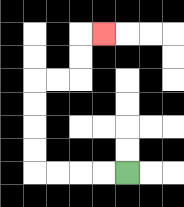{'start': '[5, 7]', 'end': '[4, 1]', 'path_directions': 'L,L,L,L,U,U,U,U,R,R,U,U,R', 'path_coordinates': '[[5, 7], [4, 7], [3, 7], [2, 7], [1, 7], [1, 6], [1, 5], [1, 4], [1, 3], [2, 3], [3, 3], [3, 2], [3, 1], [4, 1]]'}